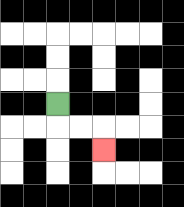{'start': '[2, 4]', 'end': '[4, 6]', 'path_directions': 'D,R,R,D', 'path_coordinates': '[[2, 4], [2, 5], [3, 5], [4, 5], [4, 6]]'}